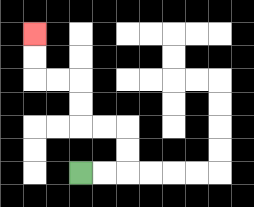{'start': '[3, 7]', 'end': '[1, 1]', 'path_directions': 'R,R,U,U,L,L,U,U,L,L,U,U', 'path_coordinates': '[[3, 7], [4, 7], [5, 7], [5, 6], [5, 5], [4, 5], [3, 5], [3, 4], [3, 3], [2, 3], [1, 3], [1, 2], [1, 1]]'}